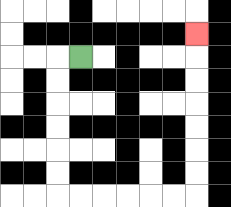{'start': '[3, 2]', 'end': '[8, 1]', 'path_directions': 'L,D,D,D,D,D,D,R,R,R,R,R,R,U,U,U,U,U,U,U', 'path_coordinates': '[[3, 2], [2, 2], [2, 3], [2, 4], [2, 5], [2, 6], [2, 7], [2, 8], [3, 8], [4, 8], [5, 8], [6, 8], [7, 8], [8, 8], [8, 7], [8, 6], [8, 5], [8, 4], [8, 3], [8, 2], [8, 1]]'}